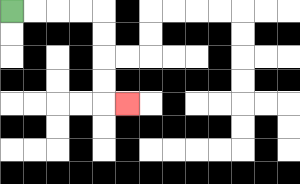{'start': '[0, 0]', 'end': '[5, 4]', 'path_directions': 'R,R,R,R,D,D,D,D,R', 'path_coordinates': '[[0, 0], [1, 0], [2, 0], [3, 0], [4, 0], [4, 1], [4, 2], [4, 3], [4, 4], [5, 4]]'}